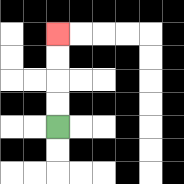{'start': '[2, 5]', 'end': '[2, 1]', 'path_directions': 'U,U,U,U', 'path_coordinates': '[[2, 5], [2, 4], [2, 3], [2, 2], [2, 1]]'}